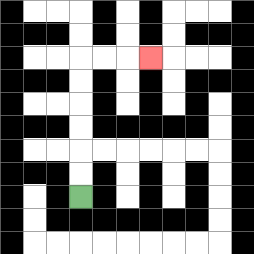{'start': '[3, 8]', 'end': '[6, 2]', 'path_directions': 'U,U,U,U,U,U,R,R,R', 'path_coordinates': '[[3, 8], [3, 7], [3, 6], [3, 5], [3, 4], [3, 3], [3, 2], [4, 2], [5, 2], [6, 2]]'}